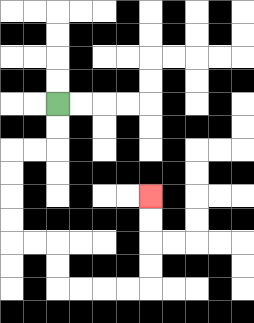{'start': '[2, 4]', 'end': '[6, 8]', 'path_directions': 'D,D,L,L,D,D,D,D,R,R,D,D,R,R,R,R,U,U,U,U', 'path_coordinates': '[[2, 4], [2, 5], [2, 6], [1, 6], [0, 6], [0, 7], [0, 8], [0, 9], [0, 10], [1, 10], [2, 10], [2, 11], [2, 12], [3, 12], [4, 12], [5, 12], [6, 12], [6, 11], [6, 10], [6, 9], [6, 8]]'}